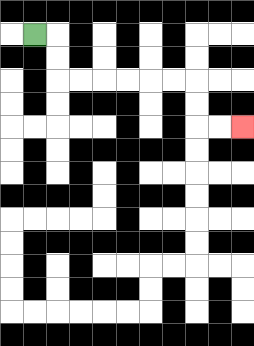{'start': '[1, 1]', 'end': '[10, 5]', 'path_directions': 'R,D,D,R,R,R,R,R,R,D,D,R,R', 'path_coordinates': '[[1, 1], [2, 1], [2, 2], [2, 3], [3, 3], [4, 3], [5, 3], [6, 3], [7, 3], [8, 3], [8, 4], [8, 5], [9, 5], [10, 5]]'}